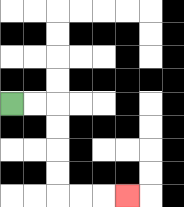{'start': '[0, 4]', 'end': '[5, 8]', 'path_directions': 'R,R,D,D,D,D,R,R,R', 'path_coordinates': '[[0, 4], [1, 4], [2, 4], [2, 5], [2, 6], [2, 7], [2, 8], [3, 8], [4, 8], [5, 8]]'}